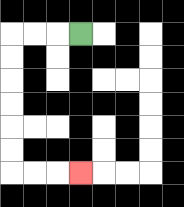{'start': '[3, 1]', 'end': '[3, 7]', 'path_directions': 'L,L,L,D,D,D,D,D,D,R,R,R', 'path_coordinates': '[[3, 1], [2, 1], [1, 1], [0, 1], [0, 2], [0, 3], [0, 4], [0, 5], [0, 6], [0, 7], [1, 7], [2, 7], [3, 7]]'}